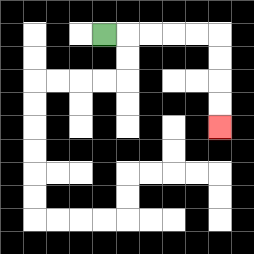{'start': '[4, 1]', 'end': '[9, 5]', 'path_directions': 'R,R,R,R,R,D,D,D,D', 'path_coordinates': '[[4, 1], [5, 1], [6, 1], [7, 1], [8, 1], [9, 1], [9, 2], [9, 3], [9, 4], [9, 5]]'}